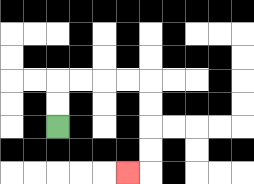{'start': '[2, 5]', 'end': '[5, 7]', 'path_directions': 'U,U,R,R,R,R,D,D,D,D,L', 'path_coordinates': '[[2, 5], [2, 4], [2, 3], [3, 3], [4, 3], [5, 3], [6, 3], [6, 4], [6, 5], [6, 6], [6, 7], [5, 7]]'}